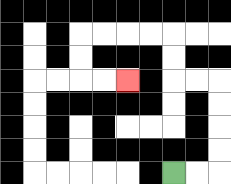{'start': '[7, 7]', 'end': '[5, 3]', 'path_directions': 'R,R,U,U,U,U,L,L,U,U,L,L,L,L,D,D,R,R', 'path_coordinates': '[[7, 7], [8, 7], [9, 7], [9, 6], [9, 5], [9, 4], [9, 3], [8, 3], [7, 3], [7, 2], [7, 1], [6, 1], [5, 1], [4, 1], [3, 1], [3, 2], [3, 3], [4, 3], [5, 3]]'}